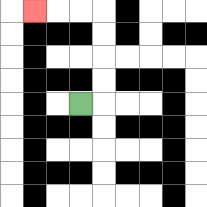{'start': '[3, 4]', 'end': '[1, 0]', 'path_directions': 'R,U,U,U,U,L,L,L', 'path_coordinates': '[[3, 4], [4, 4], [4, 3], [4, 2], [4, 1], [4, 0], [3, 0], [2, 0], [1, 0]]'}